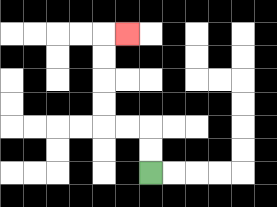{'start': '[6, 7]', 'end': '[5, 1]', 'path_directions': 'U,U,L,L,U,U,U,U,R', 'path_coordinates': '[[6, 7], [6, 6], [6, 5], [5, 5], [4, 5], [4, 4], [4, 3], [4, 2], [4, 1], [5, 1]]'}